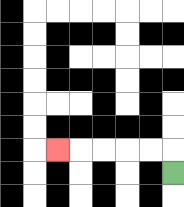{'start': '[7, 7]', 'end': '[2, 6]', 'path_directions': 'U,L,L,L,L,L', 'path_coordinates': '[[7, 7], [7, 6], [6, 6], [5, 6], [4, 6], [3, 6], [2, 6]]'}